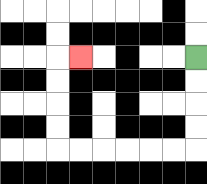{'start': '[8, 2]', 'end': '[3, 2]', 'path_directions': 'D,D,D,D,L,L,L,L,L,L,U,U,U,U,R', 'path_coordinates': '[[8, 2], [8, 3], [8, 4], [8, 5], [8, 6], [7, 6], [6, 6], [5, 6], [4, 6], [3, 6], [2, 6], [2, 5], [2, 4], [2, 3], [2, 2], [3, 2]]'}